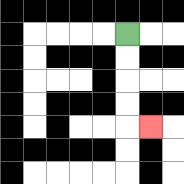{'start': '[5, 1]', 'end': '[6, 5]', 'path_directions': 'D,D,D,D,R', 'path_coordinates': '[[5, 1], [5, 2], [5, 3], [5, 4], [5, 5], [6, 5]]'}